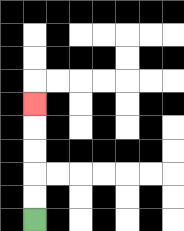{'start': '[1, 9]', 'end': '[1, 4]', 'path_directions': 'U,U,U,U,U', 'path_coordinates': '[[1, 9], [1, 8], [1, 7], [1, 6], [1, 5], [1, 4]]'}